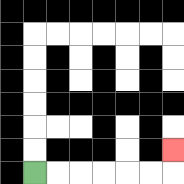{'start': '[1, 7]', 'end': '[7, 6]', 'path_directions': 'R,R,R,R,R,R,U', 'path_coordinates': '[[1, 7], [2, 7], [3, 7], [4, 7], [5, 7], [6, 7], [7, 7], [7, 6]]'}